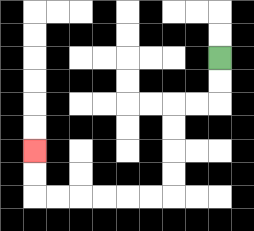{'start': '[9, 2]', 'end': '[1, 6]', 'path_directions': 'D,D,L,L,D,D,D,D,L,L,L,L,L,L,U,U', 'path_coordinates': '[[9, 2], [9, 3], [9, 4], [8, 4], [7, 4], [7, 5], [7, 6], [7, 7], [7, 8], [6, 8], [5, 8], [4, 8], [3, 8], [2, 8], [1, 8], [1, 7], [1, 6]]'}